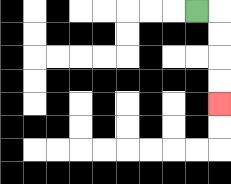{'start': '[8, 0]', 'end': '[9, 4]', 'path_directions': 'R,D,D,D,D', 'path_coordinates': '[[8, 0], [9, 0], [9, 1], [9, 2], [9, 3], [9, 4]]'}